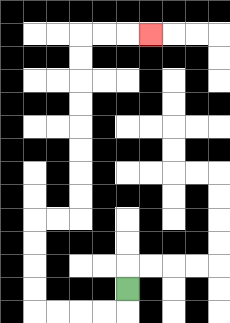{'start': '[5, 12]', 'end': '[6, 1]', 'path_directions': 'D,L,L,L,L,U,U,U,U,R,R,U,U,U,U,U,U,U,U,R,R,R', 'path_coordinates': '[[5, 12], [5, 13], [4, 13], [3, 13], [2, 13], [1, 13], [1, 12], [1, 11], [1, 10], [1, 9], [2, 9], [3, 9], [3, 8], [3, 7], [3, 6], [3, 5], [3, 4], [3, 3], [3, 2], [3, 1], [4, 1], [5, 1], [6, 1]]'}